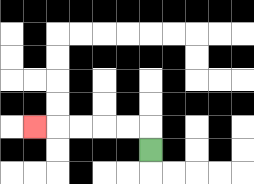{'start': '[6, 6]', 'end': '[1, 5]', 'path_directions': 'U,L,L,L,L,L', 'path_coordinates': '[[6, 6], [6, 5], [5, 5], [4, 5], [3, 5], [2, 5], [1, 5]]'}